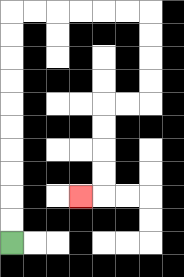{'start': '[0, 10]', 'end': '[3, 8]', 'path_directions': 'U,U,U,U,U,U,U,U,U,U,R,R,R,R,R,R,D,D,D,D,L,L,D,D,D,D,L', 'path_coordinates': '[[0, 10], [0, 9], [0, 8], [0, 7], [0, 6], [0, 5], [0, 4], [0, 3], [0, 2], [0, 1], [0, 0], [1, 0], [2, 0], [3, 0], [4, 0], [5, 0], [6, 0], [6, 1], [6, 2], [6, 3], [6, 4], [5, 4], [4, 4], [4, 5], [4, 6], [4, 7], [4, 8], [3, 8]]'}